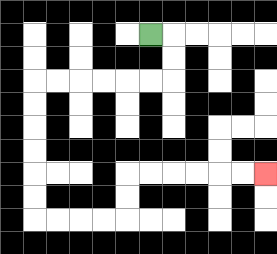{'start': '[6, 1]', 'end': '[11, 7]', 'path_directions': 'R,D,D,L,L,L,L,L,L,D,D,D,D,D,D,R,R,R,R,U,U,R,R,R,R,R,R', 'path_coordinates': '[[6, 1], [7, 1], [7, 2], [7, 3], [6, 3], [5, 3], [4, 3], [3, 3], [2, 3], [1, 3], [1, 4], [1, 5], [1, 6], [1, 7], [1, 8], [1, 9], [2, 9], [3, 9], [4, 9], [5, 9], [5, 8], [5, 7], [6, 7], [7, 7], [8, 7], [9, 7], [10, 7], [11, 7]]'}